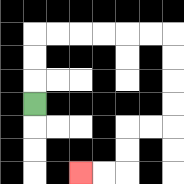{'start': '[1, 4]', 'end': '[3, 7]', 'path_directions': 'U,U,U,R,R,R,R,R,R,D,D,D,D,L,L,D,D,L,L', 'path_coordinates': '[[1, 4], [1, 3], [1, 2], [1, 1], [2, 1], [3, 1], [4, 1], [5, 1], [6, 1], [7, 1], [7, 2], [7, 3], [7, 4], [7, 5], [6, 5], [5, 5], [5, 6], [5, 7], [4, 7], [3, 7]]'}